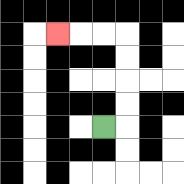{'start': '[4, 5]', 'end': '[2, 1]', 'path_directions': 'R,U,U,U,U,L,L,L', 'path_coordinates': '[[4, 5], [5, 5], [5, 4], [5, 3], [5, 2], [5, 1], [4, 1], [3, 1], [2, 1]]'}